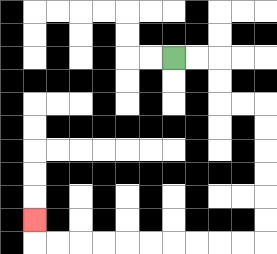{'start': '[7, 2]', 'end': '[1, 9]', 'path_directions': 'R,R,D,D,R,R,D,D,D,D,D,D,L,L,L,L,L,L,L,L,L,L,U', 'path_coordinates': '[[7, 2], [8, 2], [9, 2], [9, 3], [9, 4], [10, 4], [11, 4], [11, 5], [11, 6], [11, 7], [11, 8], [11, 9], [11, 10], [10, 10], [9, 10], [8, 10], [7, 10], [6, 10], [5, 10], [4, 10], [3, 10], [2, 10], [1, 10], [1, 9]]'}